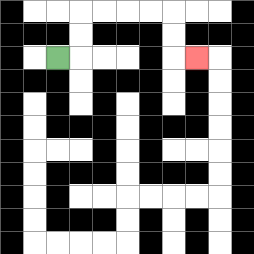{'start': '[2, 2]', 'end': '[8, 2]', 'path_directions': 'R,U,U,R,R,R,R,D,D,R', 'path_coordinates': '[[2, 2], [3, 2], [3, 1], [3, 0], [4, 0], [5, 0], [6, 0], [7, 0], [7, 1], [7, 2], [8, 2]]'}